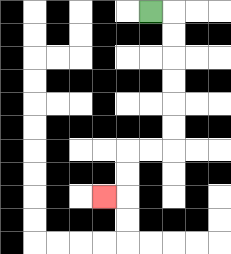{'start': '[6, 0]', 'end': '[4, 8]', 'path_directions': 'R,D,D,D,D,D,D,L,L,D,D,L', 'path_coordinates': '[[6, 0], [7, 0], [7, 1], [7, 2], [7, 3], [7, 4], [7, 5], [7, 6], [6, 6], [5, 6], [5, 7], [5, 8], [4, 8]]'}